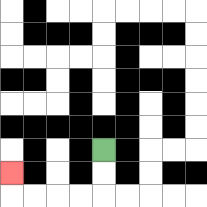{'start': '[4, 6]', 'end': '[0, 7]', 'path_directions': 'D,D,L,L,L,L,U', 'path_coordinates': '[[4, 6], [4, 7], [4, 8], [3, 8], [2, 8], [1, 8], [0, 8], [0, 7]]'}